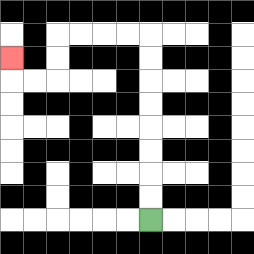{'start': '[6, 9]', 'end': '[0, 2]', 'path_directions': 'U,U,U,U,U,U,U,U,L,L,L,L,D,D,L,L,U', 'path_coordinates': '[[6, 9], [6, 8], [6, 7], [6, 6], [6, 5], [6, 4], [6, 3], [6, 2], [6, 1], [5, 1], [4, 1], [3, 1], [2, 1], [2, 2], [2, 3], [1, 3], [0, 3], [0, 2]]'}